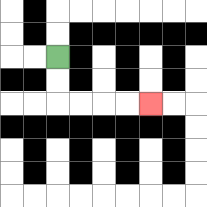{'start': '[2, 2]', 'end': '[6, 4]', 'path_directions': 'D,D,R,R,R,R', 'path_coordinates': '[[2, 2], [2, 3], [2, 4], [3, 4], [4, 4], [5, 4], [6, 4]]'}